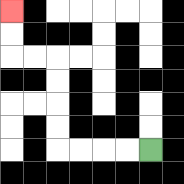{'start': '[6, 6]', 'end': '[0, 0]', 'path_directions': 'L,L,L,L,U,U,U,U,L,L,U,U', 'path_coordinates': '[[6, 6], [5, 6], [4, 6], [3, 6], [2, 6], [2, 5], [2, 4], [2, 3], [2, 2], [1, 2], [0, 2], [0, 1], [0, 0]]'}